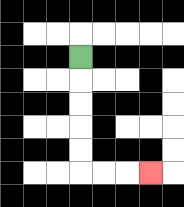{'start': '[3, 2]', 'end': '[6, 7]', 'path_directions': 'D,D,D,D,D,R,R,R', 'path_coordinates': '[[3, 2], [3, 3], [3, 4], [3, 5], [3, 6], [3, 7], [4, 7], [5, 7], [6, 7]]'}